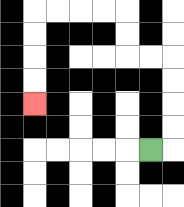{'start': '[6, 6]', 'end': '[1, 4]', 'path_directions': 'R,U,U,U,U,L,L,U,U,L,L,L,L,D,D,D,D', 'path_coordinates': '[[6, 6], [7, 6], [7, 5], [7, 4], [7, 3], [7, 2], [6, 2], [5, 2], [5, 1], [5, 0], [4, 0], [3, 0], [2, 0], [1, 0], [1, 1], [1, 2], [1, 3], [1, 4]]'}